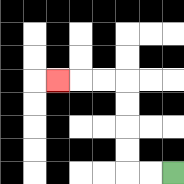{'start': '[7, 7]', 'end': '[2, 3]', 'path_directions': 'L,L,U,U,U,U,L,L,L', 'path_coordinates': '[[7, 7], [6, 7], [5, 7], [5, 6], [5, 5], [5, 4], [5, 3], [4, 3], [3, 3], [2, 3]]'}